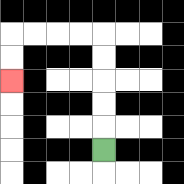{'start': '[4, 6]', 'end': '[0, 3]', 'path_directions': 'U,U,U,U,U,L,L,L,L,D,D', 'path_coordinates': '[[4, 6], [4, 5], [4, 4], [4, 3], [4, 2], [4, 1], [3, 1], [2, 1], [1, 1], [0, 1], [0, 2], [0, 3]]'}